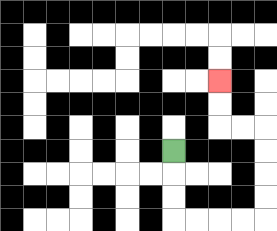{'start': '[7, 6]', 'end': '[9, 3]', 'path_directions': 'D,D,D,R,R,R,R,U,U,U,U,L,L,U,U', 'path_coordinates': '[[7, 6], [7, 7], [7, 8], [7, 9], [8, 9], [9, 9], [10, 9], [11, 9], [11, 8], [11, 7], [11, 6], [11, 5], [10, 5], [9, 5], [9, 4], [9, 3]]'}